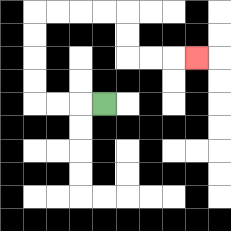{'start': '[4, 4]', 'end': '[8, 2]', 'path_directions': 'L,L,L,U,U,U,U,R,R,R,R,D,D,R,R,R', 'path_coordinates': '[[4, 4], [3, 4], [2, 4], [1, 4], [1, 3], [1, 2], [1, 1], [1, 0], [2, 0], [3, 0], [4, 0], [5, 0], [5, 1], [5, 2], [6, 2], [7, 2], [8, 2]]'}